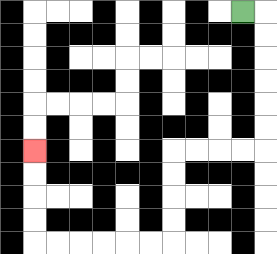{'start': '[10, 0]', 'end': '[1, 6]', 'path_directions': 'R,D,D,D,D,D,D,L,L,L,L,D,D,D,D,L,L,L,L,L,L,U,U,U,U', 'path_coordinates': '[[10, 0], [11, 0], [11, 1], [11, 2], [11, 3], [11, 4], [11, 5], [11, 6], [10, 6], [9, 6], [8, 6], [7, 6], [7, 7], [7, 8], [7, 9], [7, 10], [6, 10], [5, 10], [4, 10], [3, 10], [2, 10], [1, 10], [1, 9], [1, 8], [1, 7], [1, 6]]'}